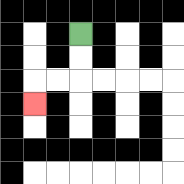{'start': '[3, 1]', 'end': '[1, 4]', 'path_directions': 'D,D,L,L,D', 'path_coordinates': '[[3, 1], [3, 2], [3, 3], [2, 3], [1, 3], [1, 4]]'}